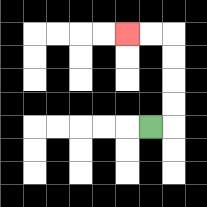{'start': '[6, 5]', 'end': '[5, 1]', 'path_directions': 'R,U,U,U,U,L,L', 'path_coordinates': '[[6, 5], [7, 5], [7, 4], [7, 3], [7, 2], [7, 1], [6, 1], [5, 1]]'}